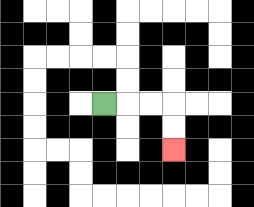{'start': '[4, 4]', 'end': '[7, 6]', 'path_directions': 'R,R,R,D,D', 'path_coordinates': '[[4, 4], [5, 4], [6, 4], [7, 4], [7, 5], [7, 6]]'}